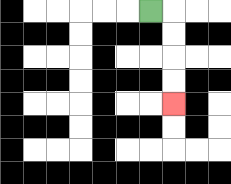{'start': '[6, 0]', 'end': '[7, 4]', 'path_directions': 'R,D,D,D,D', 'path_coordinates': '[[6, 0], [7, 0], [7, 1], [7, 2], [7, 3], [7, 4]]'}